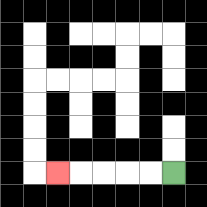{'start': '[7, 7]', 'end': '[2, 7]', 'path_directions': 'L,L,L,L,L', 'path_coordinates': '[[7, 7], [6, 7], [5, 7], [4, 7], [3, 7], [2, 7]]'}